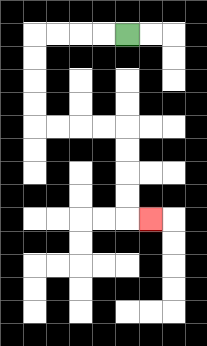{'start': '[5, 1]', 'end': '[6, 9]', 'path_directions': 'L,L,L,L,D,D,D,D,R,R,R,R,D,D,D,D,R', 'path_coordinates': '[[5, 1], [4, 1], [3, 1], [2, 1], [1, 1], [1, 2], [1, 3], [1, 4], [1, 5], [2, 5], [3, 5], [4, 5], [5, 5], [5, 6], [5, 7], [5, 8], [5, 9], [6, 9]]'}